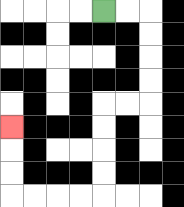{'start': '[4, 0]', 'end': '[0, 5]', 'path_directions': 'R,R,D,D,D,D,L,L,D,D,D,D,L,L,L,L,U,U,U', 'path_coordinates': '[[4, 0], [5, 0], [6, 0], [6, 1], [6, 2], [6, 3], [6, 4], [5, 4], [4, 4], [4, 5], [4, 6], [4, 7], [4, 8], [3, 8], [2, 8], [1, 8], [0, 8], [0, 7], [0, 6], [0, 5]]'}